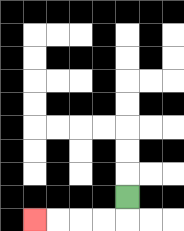{'start': '[5, 8]', 'end': '[1, 9]', 'path_directions': 'D,L,L,L,L', 'path_coordinates': '[[5, 8], [5, 9], [4, 9], [3, 9], [2, 9], [1, 9]]'}